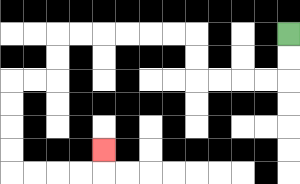{'start': '[12, 1]', 'end': '[4, 6]', 'path_directions': 'D,D,L,L,L,L,U,U,L,L,L,L,L,L,D,D,L,L,D,D,D,D,R,R,R,R,U', 'path_coordinates': '[[12, 1], [12, 2], [12, 3], [11, 3], [10, 3], [9, 3], [8, 3], [8, 2], [8, 1], [7, 1], [6, 1], [5, 1], [4, 1], [3, 1], [2, 1], [2, 2], [2, 3], [1, 3], [0, 3], [0, 4], [0, 5], [0, 6], [0, 7], [1, 7], [2, 7], [3, 7], [4, 7], [4, 6]]'}